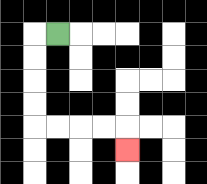{'start': '[2, 1]', 'end': '[5, 6]', 'path_directions': 'L,D,D,D,D,R,R,R,R,D', 'path_coordinates': '[[2, 1], [1, 1], [1, 2], [1, 3], [1, 4], [1, 5], [2, 5], [3, 5], [4, 5], [5, 5], [5, 6]]'}